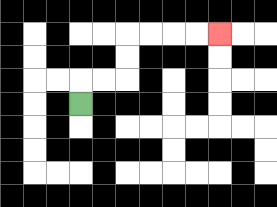{'start': '[3, 4]', 'end': '[9, 1]', 'path_directions': 'U,R,R,U,U,R,R,R,R', 'path_coordinates': '[[3, 4], [3, 3], [4, 3], [5, 3], [5, 2], [5, 1], [6, 1], [7, 1], [8, 1], [9, 1]]'}